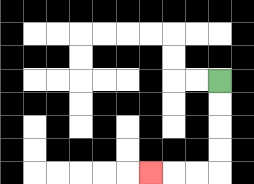{'start': '[9, 3]', 'end': '[6, 7]', 'path_directions': 'D,D,D,D,L,L,L', 'path_coordinates': '[[9, 3], [9, 4], [9, 5], [9, 6], [9, 7], [8, 7], [7, 7], [6, 7]]'}